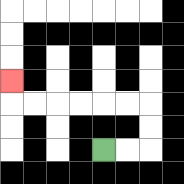{'start': '[4, 6]', 'end': '[0, 3]', 'path_directions': 'R,R,U,U,L,L,L,L,L,L,U', 'path_coordinates': '[[4, 6], [5, 6], [6, 6], [6, 5], [6, 4], [5, 4], [4, 4], [3, 4], [2, 4], [1, 4], [0, 4], [0, 3]]'}